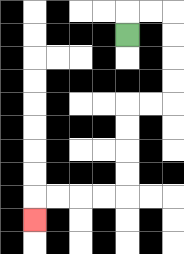{'start': '[5, 1]', 'end': '[1, 9]', 'path_directions': 'U,R,R,D,D,D,D,L,L,D,D,D,D,L,L,L,L,D', 'path_coordinates': '[[5, 1], [5, 0], [6, 0], [7, 0], [7, 1], [7, 2], [7, 3], [7, 4], [6, 4], [5, 4], [5, 5], [5, 6], [5, 7], [5, 8], [4, 8], [3, 8], [2, 8], [1, 8], [1, 9]]'}